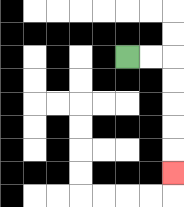{'start': '[5, 2]', 'end': '[7, 7]', 'path_directions': 'R,R,D,D,D,D,D', 'path_coordinates': '[[5, 2], [6, 2], [7, 2], [7, 3], [7, 4], [7, 5], [7, 6], [7, 7]]'}